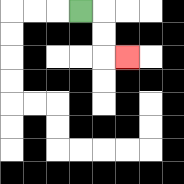{'start': '[3, 0]', 'end': '[5, 2]', 'path_directions': 'R,D,D,R', 'path_coordinates': '[[3, 0], [4, 0], [4, 1], [4, 2], [5, 2]]'}